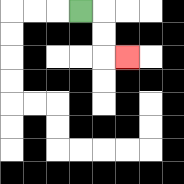{'start': '[3, 0]', 'end': '[5, 2]', 'path_directions': 'R,D,D,R', 'path_coordinates': '[[3, 0], [4, 0], [4, 1], [4, 2], [5, 2]]'}